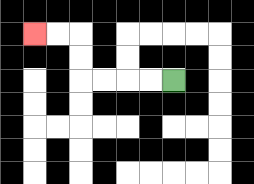{'start': '[7, 3]', 'end': '[1, 1]', 'path_directions': 'L,L,L,L,U,U,L,L', 'path_coordinates': '[[7, 3], [6, 3], [5, 3], [4, 3], [3, 3], [3, 2], [3, 1], [2, 1], [1, 1]]'}